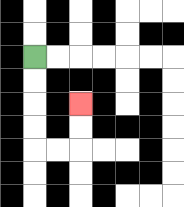{'start': '[1, 2]', 'end': '[3, 4]', 'path_directions': 'D,D,D,D,R,R,U,U', 'path_coordinates': '[[1, 2], [1, 3], [1, 4], [1, 5], [1, 6], [2, 6], [3, 6], [3, 5], [3, 4]]'}